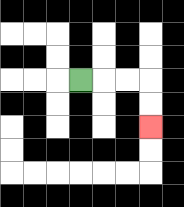{'start': '[3, 3]', 'end': '[6, 5]', 'path_directions': 'R,R,R,D,D', 'path_coordinates': '[[3, 3], [4, 3], [5, 3], [6, 3], [6, 4], [6, 5]]'}